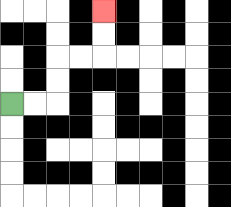{'start': '[0, 4]', 'end': '[4, 0]', 'path_directions': 'R,R,U,U,R,R,U,U', 'path_coordinates': '[[0, 4], [1, 4], [2, 4], [2, 3], [2, 2], [3, 2], [4, 2], [4, 1], [4, 0]]'}